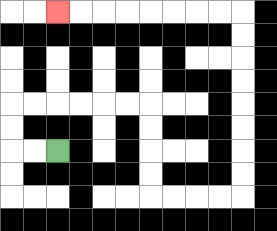{'start': '[2, 6]', 'end': '[2, 0]', 'path_directions': 'L,L,U,U,R,R,R,R,R,R,D,D,D,D,R,R,R,R,U,U,U,U,U,U,U,U,L,L,L,L,L,L,L,L', 'path_coordinates': '[[2, 6], [1, 6], [0, 6], [0, 5], [0, 4], [1, 4], [2, 4], [3, 4], [4, 4], [5, 4], [6, 4], [6, 5], [6, 6], [6, 7], [6, 8], [7, 8], [8, 8], [9, 8], [10, 8], [10, 7], [10, 6], [10, 5], [10, 4], [10, 3], [10, 2], [10, 1], [10, 0], [9, 0], [8, 0], [7, 0], [6, 0], [5, 0], [4, 0], [3, 0], [2, 0]]'}